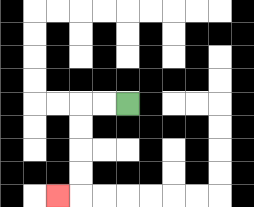{'start': '[5, 4]', 'end': '[2, 8]', 'path_directions': 'L,L,D,D,D,D,L', 'path_coordinates': '[[5, 4], [4, 4], [3, 4], [3, 5], [3, 6], [3, 7], [3, 8], [2, 8]]'}